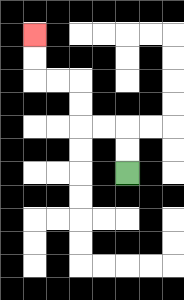{'start': '[5, 7]', 'end': '[1, 1]', 'path_directions': 'U,U,L,L,U,U,L,L,U,U', 'path_coordinates': '[[5, 7], [5, 6], [5, 5], [4, 5], [3, 5], [3, 4], [3, 3], [2, 3], [1, 3], [1, 2], [1, 1]]'}